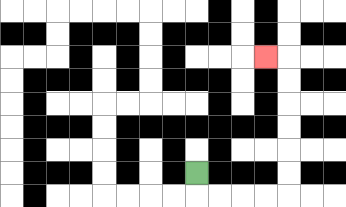{'start': '[8, 7]', 'end': '[11, 2]', 'path_directions': 'D,R,R,R,R,U,U,U,U,U,U,L', 'path_coordinates': '[[8, 7], [8, 8], [9, 8], [10, 8], [11, 8], [12, 8], [12, 7], [12, 6], [12, 5], [12, 4], [12, 3], [12, 2], [11, 2]]'}